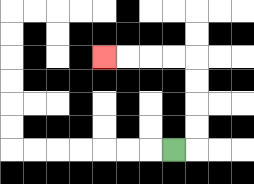{'start': '[7, 6]', 'end': '[4, 2]', 'path_directions': 'R,U,U,U,U,L,L,L,L', 'path_coordinates': '[[7, 6], [8, 6], [8, 5], [8, 4], [8, 3], [8, 2], [7, 2], [6, 2], [5, 2], [4, 2]]'}